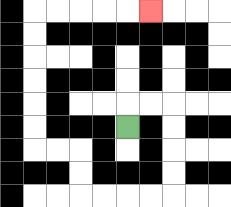{'start': '[5, 5]', 'end': '[6, 0]', 'path_directions': 'U,R,R,D,D,D,D,L,L,L,L,U,U,L,L,U,U,U,U,U,U,R,R,R,R,R', 'path_coordinates': '[[5, 5], [5, 4], [6, 4], [7, 4], [7, 5], [7, 6], [7, 7], [7, 8], [6, 8], [5, 8], [4, 8], [3, 8], [3, 7], [3, 6], [2, 6], [1, 6], [1, 5], [1, 4], [1, 3], [1, 2], [1, 1], [1, 0], [2, 0], [3, 0], [4, 0], [5, 0], [6, 0]]'}